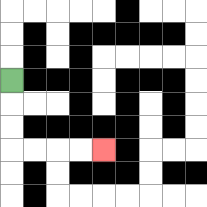{'start': '[0, 3]', 'end': '[4, 6]', 'path_directions': 'D,D,D,R,R,R,R', 'path_coordinates': '[[0, 3], [0, 4], [0, 5], [0, 6], [1, 6], [2, 6], [3, 6], [4, 6]]'}